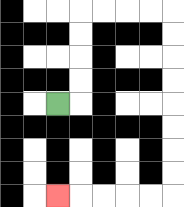{'start': '[2, 4]', 'end': '[2, 8]', 'path_directions': 'R,U,U,U,U,R,R,R,R,D,D,D,D,D,D,D,D,L,L,L,L,L', 'path_coordinates': '[[2, 4], [3, 4], [3, 3], [3, 2], [3, 1], [3, 0], [4, 0], [5, 0], [6, 0], [7, 0], [7, 1], [7, 2], [7, 3], [7, 4], [7, 5], [7, 6], [7, 7], [7, 8], [6, 8], [5, 8], [4, 8], [3, 8], [2, 8]]'}